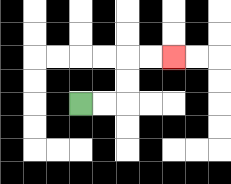{'start': '[3, 4]', 'end': '[7, 2]', 'path_directions': 'R,R,U,U,R,R', 'path_coordinates': '[[3, 4], [4, 4], [5, 4], [5, 3], [5, 2], [6, 2], [7, 2]]'}